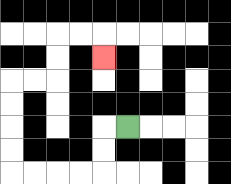{'start': '[5, 5]', 'end': '[4, 2]', 'path_directions': 'L,D,D,L,L,L,L,U,U,U,U,R,R,U,U,R,R,D', 'path_coordinates': '[[5, 5], [4, 5], [4, 6], [4, 7], [3, 7], [2, 7], [1, 7], [0, 7], [0, 6], [0, 5], [0, 4], [0, 3], [1, 3], [2, 3], [2, 2], [2, 1], [3, 1], [4, 1], [4, 2]]'}